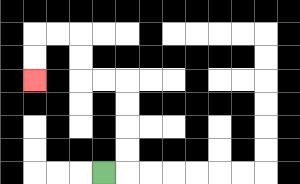{'start': '[4, 7]', 'end': '[1, 3]', 'path_directions': 'R,U,U,U,U,L,L,U,U,L,L,D,D', 'path_coordinates': '[[4, 7], [5, 7], [5, 6], [5, 5], [5, 4], [5, 3], [4, 3], [3, 3], [3, 2], [3, 1], [2, 1], [1, 1], [1, 2], [1, 3]]'}